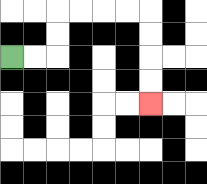{'start': '[0, 2]', 'end': '[6, 4]', 'path_directions': 'R,R,U,U,R,R,R,R,D,D,D,D', 'path_coordinates': '[[0, 2], [1, 2], [2, 2], [2, 1], [2, 0], [3, 0], [4, 0], [5, 0], [6, 0], [6, 1], [6, 2], [6, 3], [6, 4]]'}